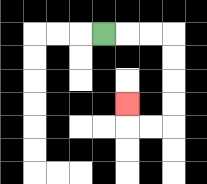{'start': '[4, 1]', 'end': '[5, 4]', 'path_directions': 'R,R,R,D,D,D,D,L,L,U', 'path_coordinates': '[[4, 1], [5, 1], [6, 1], [7, 1], [7, 2], [7, 3], [7, 4], [7, 5], [6, 5], [5, 5], [5, 4]]'}